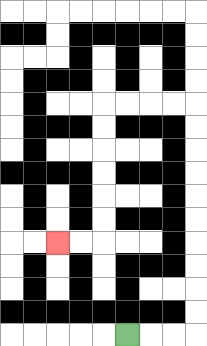{'start': '[5, 14]', 'end': '[2, 10]', 'path_directions': 'R,R,R,U,U,U,U,U,U,U,U,U,U,L,L,L,L,D,D,D,D,D,D,L,L', 'path_coordinates': '[[5, 14], [6, 14], [7, 14], [8, 14], [8, 13], [8, 12], [8, 11], [8, 10], [8, 9], [8, 8], [8, 7], [8, 6], [8, 5], [8, 4], [7, 4], [6, 4], [5, 4], [4, 4], [4, 5], [4, 6], [4, 7], [4, 8], [4, 9], [4, 10], [3, 10], [2, 10]]'}